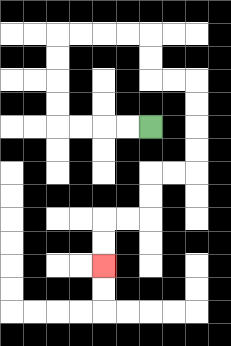{'start': '[6, 5]', 'end': '[4, 11]', 'path_directions': 'L,L,L,L,U,U,U,U,R,R,R,R,D,D,R,R,D,D,D,D,L,L,D,D,L,L,D,D', 'path_coordinates': '[[6, 5], [5, 5], [4, 5], [3, 5], [2, 5], [2, 4], [2, 3], [2, 2], [2, 1], [3, 1], [4, 1], [5, 1], [6, 1], [6, 2], [6, 3], [7, 3], [8, 3], [8, 4], [8, 5], [8, 6], [8, 7], [7, 7], [6, 7], [6, 8], [6, 9], [5, 9], [4, 9], [4, 10], [4, 11]]'}